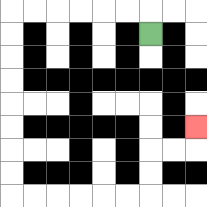{'start': '[6, 1]', 'end': '[8, 5]', 'path_directions': 'U,L,L,L,L,L,L,D,D,D,D,D,D,D,D,R,R,R,R,R,R,U,U,R,R,U', 'path_coordinates': '[[6, 1], [6, 0], [5, 0], [4, 0], [3, 0], [2, 0], [1, 0], [0, 0], [0, 1], [0, 2], [0, 3], [0, 4], [0, 5], [0, 6], [0, 7], [0, 8], [1, 8], [2, 8], [3, 8], [4, 8], [5, 8], [6, 8], [6, 7], [6, 6], [7, 6], [8, 6], [8, 5]]'}